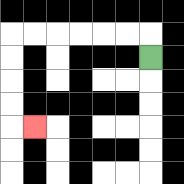{'start': '[6, 2]', 'end': '[1, 5]', 'path_directions': 'U,L,L,L,L,L,L,D,D,D,D,R', 'path_coordinates': '[[6, 2], [6, 1], [5, 1], [4, 1], [3, 1], [2, 1], [1, 1], [0, 1], [0, 2], [0, 3], [0, 4], [0, 5], [1, 5]]'}